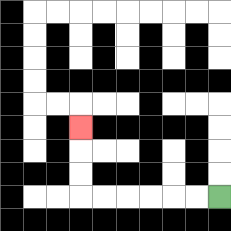{'start': '[9, 8]', 'end': '[3, 5]', 'path_directions': 'L,L,L,L,L,L,U,U,U', 'path_coordinates': '[[9, 8], [8, 8], [7, 8], [6, 8], [5, 8], [4, 8], [3, 8], [3, 7], [3, 6], [3, 5]]'}